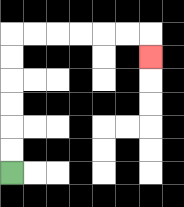{'start': '[0, 7]', 'end': '[6, 2]', 'path_directions': 'U,U,U,U,U,U,R,R,R,R,R,R,D', 'path_coordinates': '[[0, 7], [0, 6], [0, 5], [0, 4], [0, 3], [0, 2], [0, 1], [1, 1], [2, 1], [3, 1], [4, 1], [5, 1], [6, 1], [6, 2]]'}